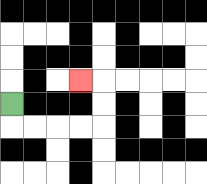{'start': '[0, 4]', 'end': '[3, 3]', 'path_directions': 'D,R,R,R,R,U,U,L', 'path_coordinates': '[[0, 4], [0, 5], [1, 5], [2, 5], [3, 5], [4, 5], [4, 4], [4, 3], [3, 3]]'}